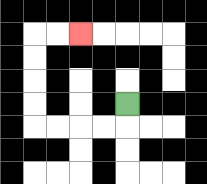{'start': '[5, 4]', 'end': '[3, 1]', 'path_directions': 'D,L,L,L,L,U,U,U,U,R,R', 'path_coordinates': '[[5, 4], [5, 5], [4, 5], [3, 5], [2, 5], [1, 5], [1, 4], [1, 3], [1, 2], [1, 1], [2, 1], [3, 1]]'}